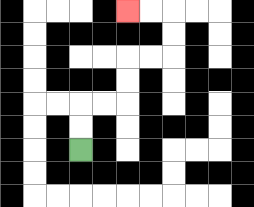{'start': '[3, 6]', 'end': '[5, 0]', 'path_directions': 'U,U,R,R,U,U,R,R,U,U,L,L', 'path_coordinates': '[[3, 6], [3, 5], [3, 4], [4, 4], [5, 4], [5, 3], [5, 2], [6, 2], [7, 2], [7, 1], [7, 0], [6, 0], [5, 0]]'}